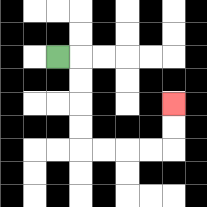{'start': '[2, 2]', 'end': '[7, 4]', 'path_directions': 'R,D,D,D,D,R,R,R,R,U,U', 'path_coordinates': '[[2, 2], [3, 2], [3, 3], [3, 4], [3, 5], [3, 6], [4, 6], [5, 6], [6, 6], [7, 6], [7, 5], [7, 4]]'}